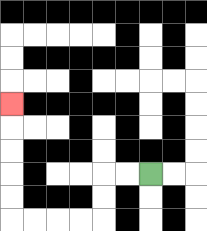{'start': '[6, 7]', 'end': '[0, 4]', 'path_directions': 'L,L,D,D,L,L,L,L,U,U,U,U,U', 'path_coordinates': '[[6, 7], [5, 7], [4, 7], [4, 8], [4, 9], [3, 9], [2, 9], [1, 9], [0, 9], [0, 8], [0, 7], [0, 6], [0, 5], [0, 4]]'}